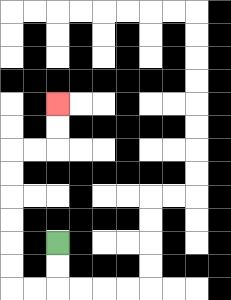{'start': '[2, 10]', 'end': '[2, 4]', 'path_directions': 'D,D,L,L,U,U,U,U,U,U,R,R,U,U', 'path_coordinates': '[[2, 10], [2, 11], [2, 12], [1, 12], [0, 12], [0, 11], [0, 10], [0, 9], [0, 8], [0, 7], [0, 6], [1, 6], [2, 6], [2, 5], [2, 4]]'}